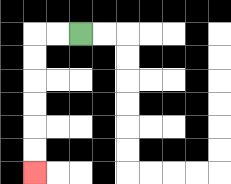{'start': '[3, 1]', 'end': '[1, 7]', 'path_directions': 'L,L,D,D,D,D,D,D', 'path_coordinates': '[[3, 1], [2, 1], [1, 1], [1, 2], [1, 3], [1, 4], [1, 5], [1, 6], [1, 7]]'}